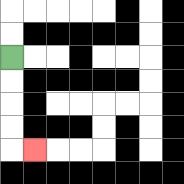{'start': '[0, 2]', 'end': '[1, 6]', 'path_directions': 'D,D,D,D,R', 'path_coordinates': '[[0, 2], [0, 3], [0, 4], [0, 5], [0, 6], [1, 6]]'}